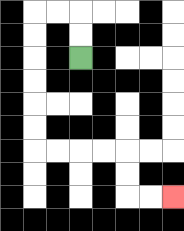{'start': '[3, 2]', 'end': '[7, 8]', 'path_directions': 'U,U,L,L,D,D,D,D,D,D,R,R,R,R,D,D,R,R', 'path_coordinates': '[[3, 2], [3, 1], [3, 0], [2, 0], [1, 0], [1, 1], [1, 2], [1, 3], [1, 4], [1, 5], [1, 6], [2, 6], [3, 6], [4, 6], [5, 6], [5, 7], [5, 8], [6, 8], [7, 8]]'}